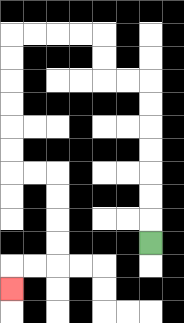{'start': '[6, 10]', 'end': '[0, 12]', 'path_directions': 'U,U,U,U,U,U,U,L,L,U,U,L,L,L,L,D,D,D,D,D,D,R,R,D,D,D,D,L,L,D', 'path_coordinates': '[[6, 10], [6, 9], [6, 8], [6, 7], [6, 6], [6, 5], [6, 4], [6, 3], [5, 3], [4, 3], [4, 2], [4, 1], [3, 1], [2, 1], [1, 1], [0, 1], [0, 2], [0, 3], [0, 4], [0, 5], [0, 6], [0, 7], [1, 7], [2, 7], [2, 8], [2, 9], [2, 10], [2, 11], [1, 11], [0, 11], [0, 12]]'}